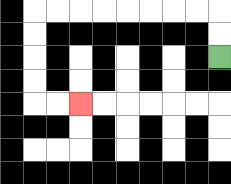{'start': '[9, 2]', 'end': '[3, 4]', 'path_directions': 'U,U,L,L,L,L,L,L,L,L,D,D,D,D,R,R', 'path_coordinates': '[[9, 2], [9, 1], [9, 0], [8, 0], [7, 0], [6, 0], [5, 0], [4, 0], [3, 0], [2, 0], [1, 0], [1, 1], [1, 2], [1, 3], [1, 4], [2, 4], [3, 4]]'}